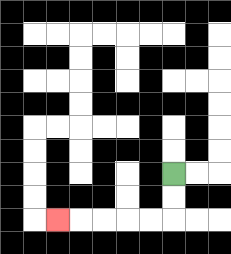{'start': '[7, 7]', 'end': '[2, 9]', 'path_directions': 'D,D,L,L,L,L,L', 'path_coordinates': '[[7, 7], [7, 8], [7, 9], [6, 9], [5, 9], [4, 9], [3, 9], [2, 9]]'}